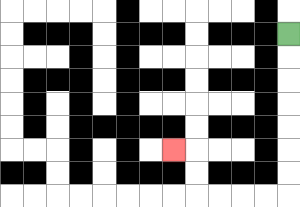{'start': '[12, 1]', 'end': '[7, 6]', 'path_directions': 'D,D,D,D,D,D,D,L,L,L,L,U,U,L', 'path_coordinates': '[[12, 1], [12, 2], [12, 3], [12, 4], [12, 5], [12, 6], [12, 7], [12, 8], [11, 8], [10, 8], [9, 8], [8, 8], [8, 7], [8, 6], [7, 6]]'}